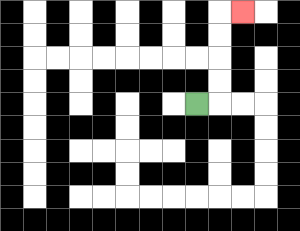{'start': '[8, 4]', 'end': '[10, 0]', 'path_directions': 'R,U,U,U,U,R', 'path_coordinates': '[[8, 4], [9, 4], [9, 3], [9, 2], [9, 1], [9, 0], [10, 0]]'}